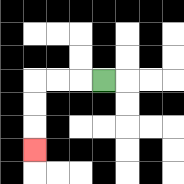{'start': '[4, 3]', 'end': '[1, 6]', 'path_directions': 'L,L,L,D,D,D', 'path_coordinates': '[[4, 3], [3, 3], [2, 3], [1, 3], [1, 4], [1, 5], [1, 6]]'}